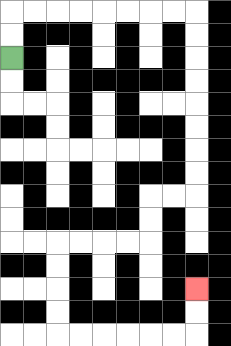{'start': '[0, 2]', 'end': '[8, 12]', 'path_directions': 'U,U,R,R,R,R,R,R,R,R,D,D,D,D,D,D,D,D,L,L,D,D,L,L,L,L,D,D,D,D,R,R,R,R,R,R,U,U', 'path_coordinates': '[[0, 2], [0, 1], [0, 0], [1, 0], [2, 0], [3, 0], [4, 0], [5, 0], [6, 0], [7, 0], [8, 0], [8, 1], [8, 2], [8, 3], [8, 4], [8, 5], [8, 6], [8, 7], [8, 8], [7, 8], [6, 8], [6, 9], [6, 10], [5, 10], [4, 10], [3, 10], [2, 10], [2, 11], [2, 12], [2, 13], [2, 14], [3, 14], [4, 14], [5, 14], [6, 14], [7, 14], [8, 14], [8, 13], [8, 12]]'}